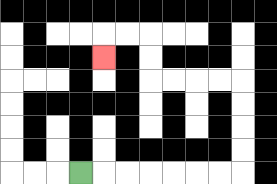{'start': '[3, 7]', 'end': '[4, 2]', 'path_directions': 'R,R,R,R,R,R,R,U,U,U,U,L,L,L,L,U,U,L,L,D', 'path_coordinates': '[[3, 7], [4, 7], [5, 7], [6, 7], [7, 7], [8, 7], [9, 7], [10, 7], [10, 6], [10, 5], [10, 4], [10, 3], [9, 3], [8, 3], [7, 3], [6, 3], [6, 2], [6, 1], [5, 1], [4, 1], [4, 2]]'}